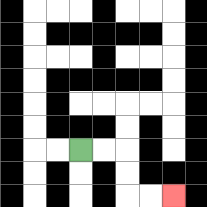{'start': '[3, 6]', 'end': '[7, 8]', 'path_directions': 'R,R,D,D,R,R', 'path_coordinates': '[[3, 6], [4, 6], [5, 6], [5, 7], [5, 8], [6, 8], [7, 8]]'}